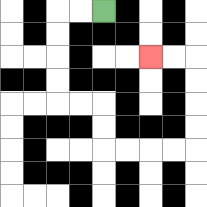{'start': '[4, 0]', 'end': '[6, 2]', 'path_directions': 'L,L,D,D,D,D,R,R,D,D,R,R,R,R,U,U,U,U,L,L', 'path_coordinates': '[[4, 0], [3, 0], [2, 0], [2, 1], [2, 2], [2, 3], [2, 4], [3, 4], [4, 4], [4, 5], [4, 6], [5, 6], [6, 6], [7, 6], [8, 6], [8, 5], [8, 4], [8, 3], [8, 2], [7, 2], [6, 2]]'}